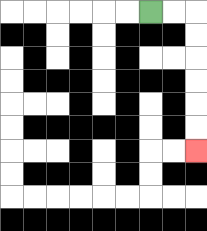{'start': '[6, 0]', 'end': '[8, 6]', 'path_directions': 'R,R,D,D,D,D,D,D', 'path_coordinates': '[[6, 0], [7, 0], [8, 0], [8, 1], [8, 2], [8, 3], [8, 4], [8, 5], [8, 6]]'}